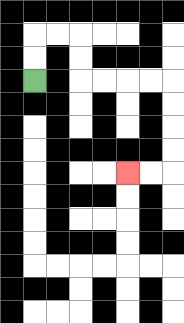{'start': '[1, 3]', 'end': '[5, 7]', 'path_directions': 'U,U,R,R,D,D,R,R,R,R,D,D,D,D,L,L', 'path_coordinates': '[[1, 3], [1, 2], [1, 1], [2, 1], [3, 1], [3, 2], [3, 3], [4, 3], [5, 3], [6, 3], [7, 3], [7, 4], [7, 5], [7, 6], [7, 7], [6, 7], [5, 7]]'}